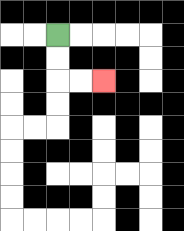{'start': '[2, 1]', 'end': '[4, 3]', 'path_directions': 'D,D,R,R', 'path_coordinates': '[[2, 1], [2, 2], [2, 3], [3, 3], [4, 3]]'}